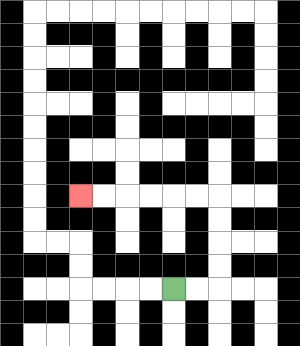{'start': '[7, 12]', 'end': '[3, 8]', 'path_directions': 'R,R,U,U,U,U,L,L,L,L,L,L', 'path_coordinates': '[[7, 12], [8, 12], [9, 12], [9, 11], [9, 10], [9, 9], [9, 8], [8, 8], [7, 8], [6, 8], [5, 8], [4, 8], [3, 8]]'}